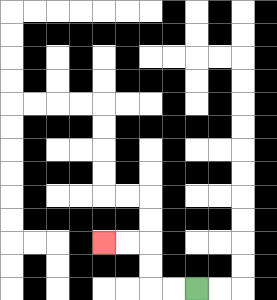{'start': '[8, 12]', 'end': '[4, 10]', 'path_directions': 'L,L,U,U,L,L', 'path_coordinates': '[[8, 12], [7, 12], [6, 12], [6, 11], [6, 10], [5, 10], [4, 10]]'}